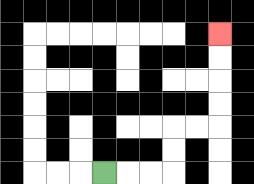{'start': '[4, 7]', 'end': '[9, 1]', 'path_directions': 'R,R,R,U,U,R,R,U,U,U,U', 'path_coordinates': '[[4, 7], [5, 7], [6, 7], [7, 7], [7, 6], [7, 5], [8, 5], [9, 5], [9, 4], [9, 3], [9, 2], [9, 1]]'}